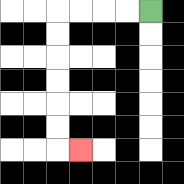{'start': '[6, 0]', 'end': '[3, 6]', 'path_directions': 'L,L,L,L,D,D,D,D,D,D,R', 'path_coordinates': '[[6, 0], [5, 0], [4, 0], [3, 0], [2, 0], [2, 1], [2, 2], [2, 3], [2, 4], [2, 5], [2, 6], [3, 6]]'}